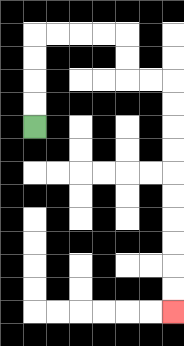{'start': '[1, 5]', 'end': '[7, 13]', 'path_directions': 'U,U,U,U,R,R,R,R,D,D,R,R,D,D,D,D,D,D,D,D,D,D', 'path_coordinates': '[[1, 5], [1, 4], [1, 3], [1, 2], [1, 1], [2, 1], [3, 1], [4, 1], [5, 1], [5, 2], [5, 3], [6, 3], [7, 3], [7, 4], [7, 5], [7, 6], [7, 7], [7, 8], [7, 9], [7, 10], [7, 11], [7, 12], [7, 13]]'}